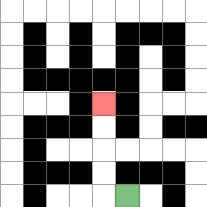{'start': '[5, 8]', 'end': '[4, 4]', 'path_directions': 'L,U,U,U,U', 'path_coordinates': '[[5, 8], [4, 8], [4, 7], [4, 6], [4, 5], [4, 4]]'}